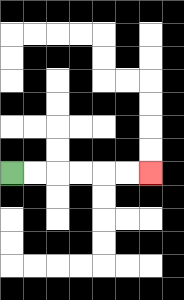{'start': '[0, 7]', 'end': '[6, 7]', 'path_directions': 'R,R,R,R,R,R', 'path_coordinates': '[[0, 7], [1, 7], [2, 7], [3, 7], [4, 7], [5, 7], [6, 7]]'}